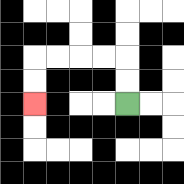{'start': '[5, 4]', 'end': '[1, 4]', 'path_directions': 'U,U,L,L,L,L,D,D', 'path_coordinates': '[[5, 4], [5, 3], [5, 2], [4, 2], [3, 2], [2, 2], [1, 2], [1, 3], [1, 4]]'}